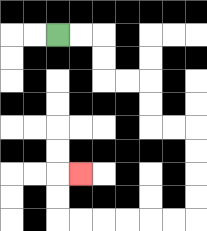{'start': '[2, 1]', 'end': '[3, 7]', 'path_directions': 'R,R,D,D,R,R,D,D,R,R,D,D,D,D,L,L,L,L,L,L,U,U,R', 'path_coordinates': '[[2, 1], [3, 1], [4, 1], [4, 2], [4, 3], [5, 3], [6, 3], [6, 4], [6, 5], [7, 5], [8, 5], [8, 6], [8, 7], [8, 8], [8, 9], [7, 9], [6, 9], [5, 9], [4, 9], [3, 9], [2, 9], [2, 8], [2, 7], [3, 7]]'}